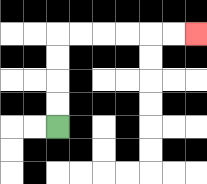{'start': '[2, 5]', 'end': '[8, 1]', 'path_directions': 'U,U,U,U,R,R,R,R,R,R', 'path_coordinates': '[[2, 5], [2, 4], [2, 3], [2, 2], [2, 1], [3, 1], [4, 1], [5, 1], [6, 1], [7, 1], [8, 1]]'}